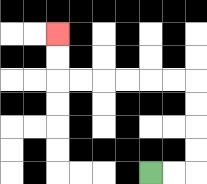{'start': '[6, 7]', 'end': '[2, 1]', 'path_directions': 'R,R,U,U,U,U,L,L,L,L,L,L,U,U', 'path_coordinates': '[[6, 7], [7, 7], [8, 7], [8, 6], [8, 5], [8, 4], [8, 3], [7, 3], [6, 3], [5, 3], [4, 3], [3, 3], [2, 3], [2, 2], [2, 1]]'}